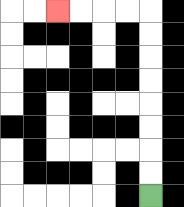{'start': '[6, 8]', 'end': '[2, 0]', 'path_directions': 'U,U,U,U,U,U,U,U,L,L,L,L', 'path_coordinates': '[[6, 8], [6, 7], [6, 6], [6, 5], [6, 4], [6, 3], [6, 2], [6, 1], [6, 0], [5, 0], [4, 0], [3, 0], [2, 0]]'}